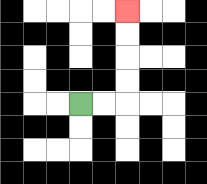{'start': '[3, 4]', 'end': '[5, 0]', 'path_directions': 'R,R,U,U,U,U', 'path_coordinates': '[[3, 4], [4, 4], [5, 4], [5, 3], [5, 2], [5, 1], [5, 0]]'}